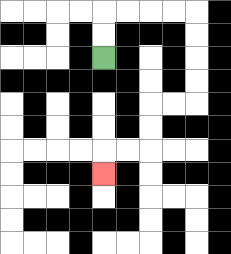{'start': '[4, 2]', 'end': '[4, 7]', 'path_directions': 'U,U,R,R,R,R,D,D,D,D,L,L,D,D,L,L,D', 'path_coordinates': '[[4, 2], [4, 1], [4, 0], [5, 0], [6, 0], [7, 0], [8, 0], [8, 1], [8, 2], [8, 3], [8, 4], [7, 4], [6, 4], [6, 5], [6, 6], [5, 6], [4, 6], [4, 7]]'}